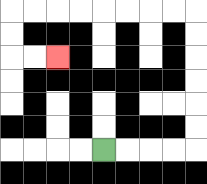{'start': '[4, 6]', 'end': '[2, 2]', 'path_directions': 'R,R,R,R,U,U,U,U,U,U,L,L,L,L,L,L,L,L,D,D,R,R', 'path_coordinates': '[[4, 6], [5, 6], [6, 6], [7, 6], [8, 6], [8, 5], [8, 4], [8, 3], [8, 2], [8, 1], [8, 0], [7, 0], [6, 0], [5, 0], [4, 0], [3, 0], [2, 0], [1, 0], [0, 0], [0, 1], [0, 2], [1, 2], [2, 2]]'}